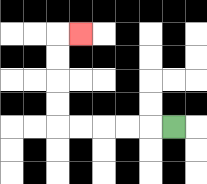{'start': '[7, 5]', 'end': '[3, 1]', 'path_directions': 'L,L,L,L,L,U,U,U,U,R', 'path_coordinates': '[[7, 5], [6, 5], [5, 5], [4, 5], [3, 5], [2, 5], [2, 4], [2, 3], [2, 2], [2, 1], [3, 1]]'}